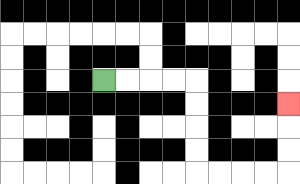{'start': '[4, 3]', 'end': '[12, 4]', 'path_directions': 'R,R,R,R,D,D,D,D,R,R,R,R,U,U,U', 'path_coordinates': '[[4, 3], [5, 3], [6, 3], [7, 3], [8, 3], [8, 4], [8, 5], [8, 6], [8, 7], [9, 7], [10, 7], [11, 7], [12, 7], [12, 6], [12, 5], [12, 4]]'}